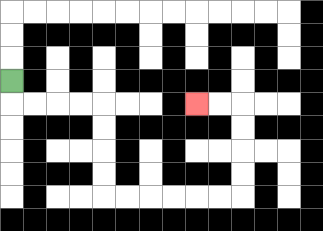{'start': '[0, 3]', 'end': '[8, 4]', 'path_directions': 'D,R,R,R,R,D,D,D,D,R,R,R,R,R,R,U,U,U,U,L,L', 'path_coordinates': '[[0, 3], [0, 4], [1, 4], [2, 4], [3, 4], [4, 4], [4, 5], [4, 6], [4, 7], [4, 8], [5, 8], [6, 8], [7, 8], [8, 8], [9, 8], [10, 8], [10, 7], [10, 6], [10, 5], [10, 4], [9, 4], [8, 4]]'}